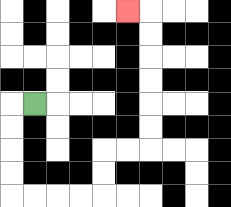{'start': '[1, 4]', 'end': '[5, 0]', 'path_directions': 'L,D,D,D,D,R,R,R,R,U,U,R,R,U,U,U,U,U,U,L', 'path_coordinates': '[[1, 4], [0, 4], [0, 5], [0, 6], [0, 7], [0, 8], [1, 8], [2, 8], [3, 8], [4, 8], [4, 7], [4, 6], [5, 6], [6, 6], [6, 5], [6, 4], [6, 3], [6, 2], [6, 1], [6, 0], [5, 0]]'}